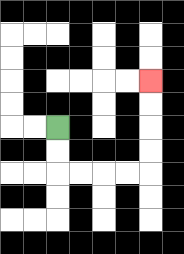{'start': '[2, 5]', 'end': '[6, 3]', 'path_directions': 'D,D,R,R,R,R,U,U,U,U', 'path_coordinates': '[[2, 5], [2, 6], [2, 7], [3, 7], [4, 7], [5, 7], [6, 7], [6, 6], [6, 5], [6, 4], [6, 3]]'}